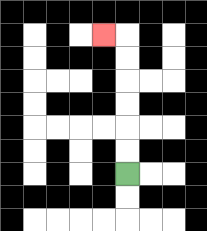{'start': '[5, 7]', 'end': '[4, 1]', 'path_directions': 'U,U,U,U,U,U,L', 'path_coordinates': '[[5, 7], [5, 6], [5, 5], [5, 4], [5, 3], [5, 2], [5, 1], [4, 1]]'}